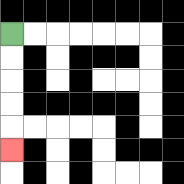{'start': '[0, 1]', 'end': '[0, 6]', 'path_directions': 'D,D,D,D,D', 'path_coordinates': '[[0, 1], [0, 2], [0, 3], [0, 4], [0, 5], [0, 6]]'}